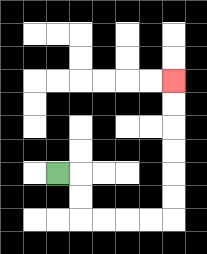{'start': '[2, 7]', 'end': '[7, 3]', 'path_directions': 'R,D,D,R,R,R,R,U,U,U,U,U,U', 'path_coordinates': '[[2, 7], [3, 7], [3, 8], [3, 9], [4, 9], [5, 9], [6, 9], [7, 9], [7, 8], [7, 7], [7, 6], [7, 5], [7, 4], [7, 3]]'}